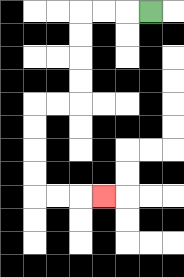{'start': '[6, 0]', 'end': '[4, 8]', 'path_directions': 'L,L,L,D,D,D,D,L,L,D,D,D,D,R,R,R', 'path_coordinates': '[[6, 0], [5, 0], [4, 0], [3, 0], [3, 1], [3, 2], [3, 3], [3, 4], [2, 4], [1, 4], [1, 5], [1, 6], [1, 7], [1, 8], [2, 8], [3, 8], [4, 8]]'}